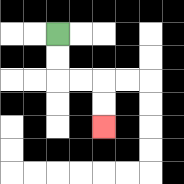{'start': '[2, 1]', 'end': '[4, 5]', 'path_directions': 'D,D,R,R,D,D', 'path_coordinates': '[[2, 1], [2, 2], [2, 3], [3, 3], [4, 3], [4, 4], [4, 5]]'}